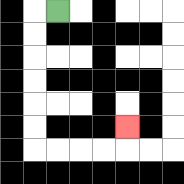{'start': '[2, 0]', 'end': '[5, 5]', 'path_directions': 'L,D,D,D,D,D,D,R,R,R,R,U', 'path_coordinates': '[[2, 0], [1, 0], [1, 1], [1, 2], [1, 3], [1, 4], [1, 5], [1, 6], [2, 6], [3, 6], [4, 6], [5, 6], [5, 5]]'}